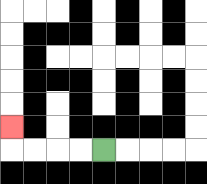{'start': '[4, 6]', 'end': '[0, 5]', 'path_directions': 'L,L,L,L,U', 'path_coordinates': '[[4, 6], [3, 6], [2, 6], [1, 6], [0, 6], [0, 5]]'}